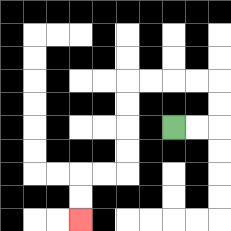{'start': '[7, 5]', 'end': '[3, 9]', 'path_directions': 'R,R,U,U,L,L,L,L,D,D,D,D,L,L,D,D', 'path_coordinates': '[[7, 5], [8, 5], [9, 5], [9, 4], [9, 3], [8, 3], [7, 3], [6, 3], [5, 3], [5, 4], [5, 5], [5, 6], [5, 7], [4, 7], [3, 7], [3, 8], [3, 9]]'}